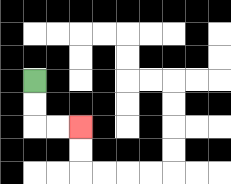{'start': '[1, 3]', 'end': '[3, 5]', 'path_directions': 'D,D,R,R', 'path_coordinates': '[[1, 3], [1, 4], [1, 5], [2, 5], [3, 5]]'}